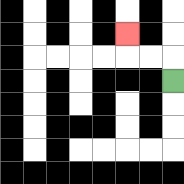{'start': '[7, 3]', 'end': '[5, 1]', 'path_directions': 'U,L,L,U', 'path_coordinates': '[[7, 3], [7, 2], [6, 2], [5, 2], [5, 1]]'}